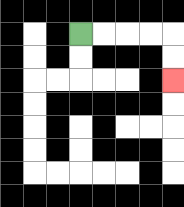{'start': '[3, 1]', 'end': '[7, 3]', 'path_directions': 'R,R,R,R,D,D', 'path_coordinates': '[[3, 1], [4, 1], [5, 1], [6, 1], [7, 1], [7, 2], [7, 3]]'}